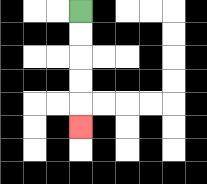{'start': '[3, 0]', 'end': '[3, 5]', 'path_directions': 'D,D,D,D,D', 'path_coordinates': '[[3, 0], [3, 1], [3, 2], [3, 3], [3, 4], [3, 5]]'}